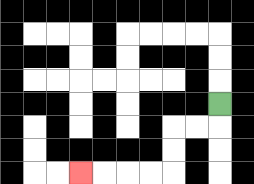{'start': '[9, 4]', 'end': '[3, 7]', 'path_directions': 'D,L,L,D,D,L,L,L,L', 'path_coordinates': '[[9, 4], [9, 5], [8, 5], [7, 5], [7, 6], [7, 7], [6, 7], [5, 7], [4, 7], [3, 7]]'}